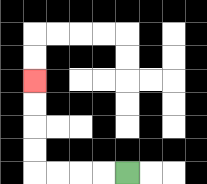{'start': '[5, 7]', 'end': '[1, 3]', 'path_directions': 'L,L,L,L,U,U,U,U', 'path_coordinates': '[[5, 7], [4, 7], [3, 7], [2, 7], [1, 7], [1, 6], [1, 5], [1, 4], [1, 3]]'}